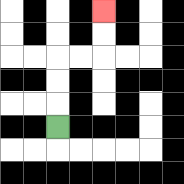{'start': '[2, 5]', 'end': '[4, 0]', 'path_directions': 'U,U,U,R,R,U,U', 'path_coordinates': '[[2, 5], [2, 4], [2, 3], [2, 2], [3, 2], [4, 2], [4, 1], [4, 0]]'}